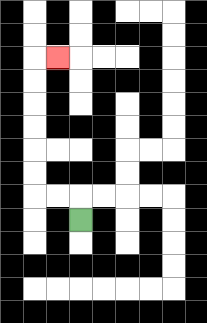{'start': '[3, 9]', 'end': '[2, 2]', 'path_directions': 'U,L,L,U,U,U,U,U,U,R', 'path_coordinates': '[[3, 9], [3, 8], [2, 8], [1, 8], [1, 7], [1, 6], [1, 5], [1, 4], [1, 3], [1, 2], [2, 2]]'}